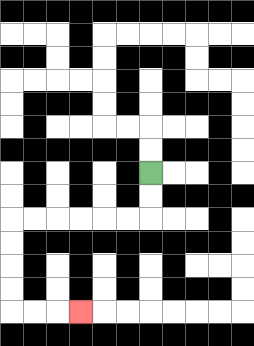{'start': '[6, 7]', 'end': '[3, 13]', 'path_directions': 'D,D,L,L,L,L,L,L,D,D,D,D,R,R,R', 'path_coordinates': '[[6, 7], [6, 8], [6, 9], [5, 9], [4, 9], [3, 9], [2, 9], [1, 9], [0, 9], [0, 10], [0, 11], [0, 12], [0, 13], [1, 13], [2, 13], [3, 13]]'}